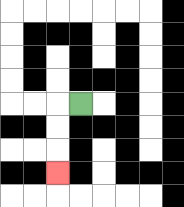{'start': '[3, 4]', 'end': '[2, 7]', 'path_directions': 'L,D,D,D', 'path_coordinates': '[[3, 4], [2, 4], [2, 5], [2, 6], [2, 7]]'}